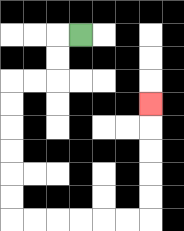{'start': '[3, 1]', 'end': '[6, 4]', 'path_directions': 'L,D,D,L,L,D,D,D,D,D,D,R,R,R,R,R,R,U,U,U,U,U', 'path_coordinates': '[[3, 1], [2, 1], [2, 2], [2, 3], [1, 3], [0, 3], [0, 4], [0, 5], [0, 6], [0, 7], [0, 8], [0, 9], [1, 9], [2, 9], [3, 9], [4, 9], [5, 9], [6, 9], [6, 8], [6, 7], [6, 6], [6, 5], [6, 4]]'}